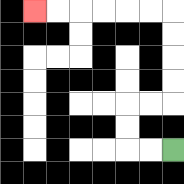{'start': '[7, 6]', 'end': '[1, 0]', 'path_directions': 'L,L,U,U,R,R,U,U,U,U,L,L,L,L,L,L', 'path_coordinates': '[[7, 6], [6, 6], [5, 6], [5, 5], [5, 4], [6, 4], [7, 4], [7, 3], [7, 2], [7, 1], [7, 0], [6, 0], [5, 0], [4, 0], [3, 0], [2, 0], [1, 0]]'}